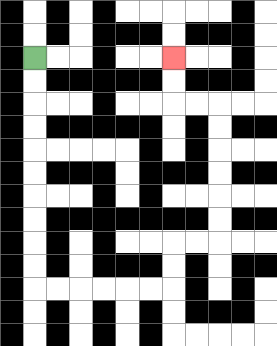{'start': '[1, 2]', 'end': '[7, 2]', 'path_directions': 'D,D,D,D,D,D,D,D,D,D,R,R,R,R,R,R,U,U,R,R,U,U,U,U,U,U,L,L,U,U', 'path_coordinates': '[[1, 2], [1, 3], [1, 4], [1, 5], [1, 6], [1, 7], [1, 8], [1, 9], [1, 10], [1, 11], [1, 12], [2, 12], [3, 12], [4, 12], [5, 12], [6, 12], [7, 12], [7, 11], [7, 10], [8, 10], [9, 10], [9, 9], [9, 8], [9, 7], [9, 6], [9, 5], [9, 4], [8, 4], [7, 4], [7, 3], [7, 2]]'}